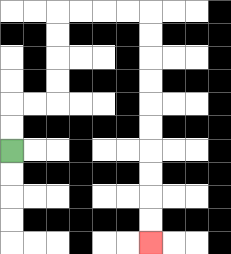{'start': '[0, 6]', 'end': '[6, 10]', 'path_directions': 'U,U,R,R,U,U,U,U,R,R,R,R,D,D,D,D,D,D,D,D,D,D', 'path_coordinates': '[[0, 6], [0, 5], [0, 4], [1, 4], [2, 4], [2, 3], [2, 2], [2, 1], [2, 0], [3, 0], [4, 0], [5, 0], [6, 0], [6, 1], [6, 2], [6, 3], [6, 4], [6, 5], [6, 6], [6, 7], [6, 8], [6, 9], [6, 10]]'}